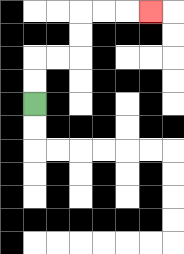{'start': '[1, 4]', 'end': '[6, 0]', 'path_directions': 'U,U,R,R,U,U,R,R,R', 'path_coordinates': '[[1, 4], [1, 3], [1, 2], [2, 2], [3, 2], [3, 1], [3, 0], [4, 0], [5, 0], [6, 0]]'}